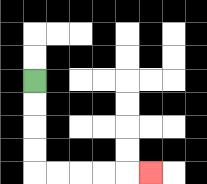{'start': '[1, 3]', 'end': '[6, 7]', 'path_directions': 'D,D,D,D,R,R,R,R,R', 'path_coordinates': '[[1, 3], [1, 4], [1, 5], [1, 6], [1, 7], [2, 7], [3, 7], [4, 7], [5, 7], [6, 7]]'}